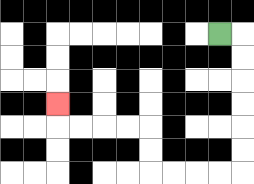{'start': '[9, 1]', 'end': '[2, 4]', 'path_directions': 'R,D,D,D,D,D,D,L,L,L,L,U,U,L,L,L,L,U', 'path_coordinates': '[[9, 1], [10, 1], [10, 2], [10, 3], [10, 4], [10, 5], [10, 6], [10, 7], [9, 7], [8, 7], [7, 7], [6, 7], [6, 6], [6, 5], [5, 5], [4, 5], [3, 5], [2, 5], [2, 4]]'}